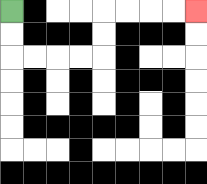{'start': '[0, 0]', 'end': '[8, 0]', 'path_directions': 'D,D,R,R,R,R,U,U,R,R,R,R', 'path_coordinates': '[[0, 0], [0, 1], [0, 2], [1, 2], [2, 2], [3, 2], [4, 2], [4, 1], [4, 0], [5, 0], [6, 0], [7, 0], [8, 0]]'}